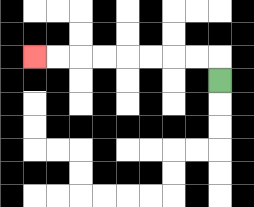{'start': '[9, 3]', 'end': '[1, 2]', 'path_directions': 'U,L,L,L,L,L,L,L,L', 'path_coordinates': '[[9, 3], [9, 2], [8, 2], [7, 2], [6, 2], [5, 2], [4, 2], [3, 2], [2, 2], [1, 2]]'}